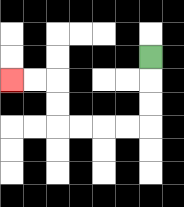{'start': '[6, 2]', 'end': '[0, 3]', 'path_directions': 'D,D,D,L,L,L,L,U,U,L,L', 'path_coordinates': '[[6, 2], [6, 3], [6, 4], [6, 5], [5, 5], [4, 5], [3, 5], [2, 5], [2, 4], [2, 3], [1, 3], [0, 3]]'}